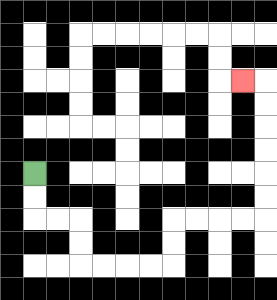{'start': '[1, 7]', 'end': '[10, 3]', 'path_directions': 'D,D,R,R,D,D,R,R,R,R,U,U,R,R,R,R,U,U,U,U,U,U,L', 'path_coordinates': '[[1, 7], [1, 8], [1, 9], [2, 9], [3, 9], [3, 10], [3, 11], [4, 11], [5, 11], [6, 11], [7, 11], [7, 10], [7, 9], [8, 9], [9, 9], [10, 9], [11, 9], [11, 8], [11, 7], [11, 6], [11, 5], [11, 4], [11, 3], [10, 3]]'}